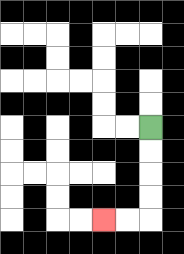{'start': '[6, 5]', 'end': '[4, 9]', 'path_directions': 'D,D,D,D,L,L', 'path_coordinates': '[[6, 5], [6, 6], [6, 7], [6, 8], [6, 9], [5, 9], [4, 9]]'}